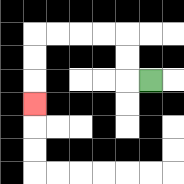{'start': '[6, 3]', 'end': '[1, 4]', 'path_directions': 'L,U,U,L,L,L,L,D,D,D', 'path_coordinates': '[[6, 3], [5, 3], [5, 2], [5, 1], [4, 1], [3, 1], [2, 1], [1, 1], [1, 2], [1, 3], [1, 4]]'}